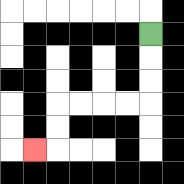{'start': '[6, 1]', 'end': '[1, 6]', 'path_directions': 'D,D,D,L,L,L,L,D,D,L', 'path_coordinates': '[[6, 1], [6, 2], [6, 3], [6, 4], [5, 4], [4, 4], [3, 4], [2, 4], [2, 5], [2, 6], [1, 6]]'}